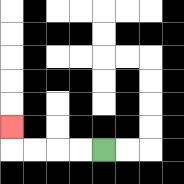{'start': '[4, 6]', 'end': '[0, 5]', 'path_directions': 'L,L,L,L,U', 'path_coordinates': '[[4, 6], [3, 6], [2, 6], [1, 6], [0, 6], [0, 5]]'}